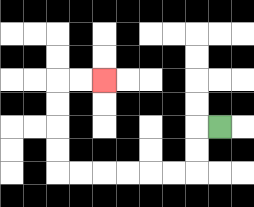{'start': '[9, 5]', 'end': '[4, 3]', 'path_directions': 'L,D,D,L,L,L,L,L,L,U,U,U,U,R,R', 'path_coordinates': '[[9, 5], [8, 5], [8, 6], [8, 7], [7, 7], [6, 7], [5, 7], [4, 7], [3, 7], [2, 7], [2, 6], [2, 5], [2, 4], [2, 3], [3, 3], [4, 3]]'}